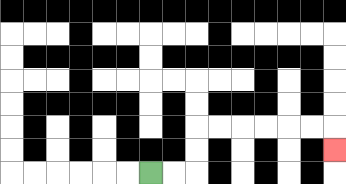{'start': '[6, 7]', 'end': '[14, 6]', 'path_directions': 'R,R,U,U,R,R,R,R,R,R,D', 'path_coordinates': '[[6, 7], [7, 7], [8, 7], [8, 6], [8, 5], [9, 5], [10, 5], [11, 5], [12, 5], [13, 5], [14, 5], [14, 6]]'}